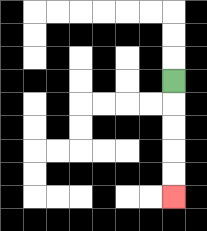{'start': '[7, 3]', 'end': '[7, 8]', 'path_directions': 'D,D,D,D,D', 'path_coordinates': '[[7, 3], [7, 4], [7, 5], [7, 6], [7, 7], [7, 8]]'}